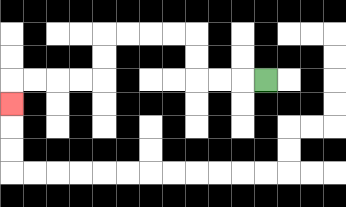{'start': '[11, 3]', 'end': '[0, 4]', 'path_directions': 'L,L,L,U,U,L,L,L,L,D,D,L,L,L,L,D', 'path_coordinates': '[[11, 3], [10, 3], [9, 3], [8, 3], [8, 2], [8, 1], [7, 1], [6, 1], [5, 1], [4, 1], [4, 2], [4, 3], [3, 3], [2, 3], [1, 3], [0, 3], [0, 4]]'}